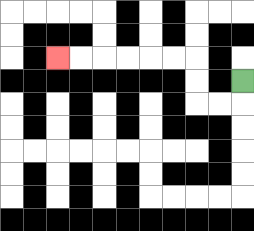{'start': '[10, 3]', 'end': '[2, 2]', 'path_directions': 'D,L,L,U,U,L,L,L,L,L,L', 'path_coordinates': '[[10, 3], [10, 4], [9, 4], [8, 4], [8, 3], [8, 2], [7, 2], [6, 2], [5, 2], [4, 2], [3, 2], [2, 2]]'}